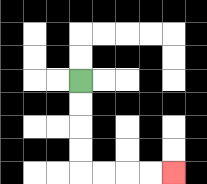{'start': '[3, 3]', 'end': '[7, 7]', 'path_directions': 'D,D,D,D,R,R,R,R', 'path_coordinates': '[[3, 3], [3, 4], [3, 5], [3, 6], [3, 7], [4, 7], [5, 7], [6, 7], [7, 7]]'}